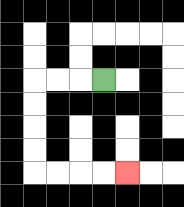{'start': '[4, 3]', 'end': '[5, 7]', 'path_directions': 'L,L,L,D,D,D,D,R,R,R,R', 'path_coordinates': '[[4, 3], [3, 3], [2, 3], [1, 3], [1, 4], [1, 5], [1, 6], [1, 7], [2, 7], [3, 7], [4, 7], [5, 7]]'}